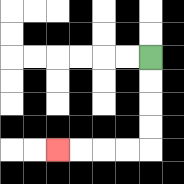{'start': '[6, 2]', 'end': '[2, 6]', 'path_directions': 'D,D,D,D,L,L,L,L', 'path_coordinates': '[[6, 2], [6, 3], [6, 4], [6, 5], [6, 6], [5, 6], [4, 6], [3, 6], [2, 6]]'}